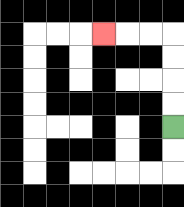{'start': '[7, 5]', 'end': '[4, 1]', 'path_directions': 'U,U,U,U,L,L,L', 'path_coordinates': '[[7, 5], [7, 4], [7, 3], [7, 2], [7, 1], [6, 1], [5, 1], [4, 1]]'}